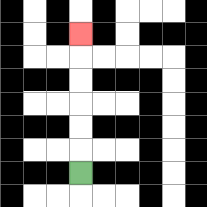{'start': '[3, 7]', 'end': '[3, 1]', 'path_directions': 'U,U,U,U,U,U', 'path_coordinates': '[[3, 7], [3, 6], [3, 5], [3, 4], [3, 3], [3, 2], [3, 1]]'}